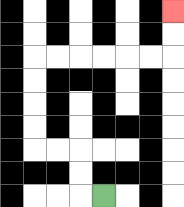{'start': '[4, 8]', 'end': '[7, 0]', 'path_directions': 'L,U,U,L,L,U,U,U,U,R,R,R,R,R,R,U,U', 'path_coordinates': '[[4, 8], [3, 8], [3, 7], [3, 6], [2, 6], [1, 6], [1, 5], [1, 4], [1, 3], [1, 2], [2, 2], [3, 2], [4, 2], [5, 2], [6, 2], [7, 2], [7, 1], [7, 0]]'}